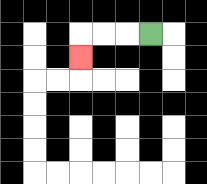{'start': '[6, 1]', 'end': '[3, 2]', 'path_directions': 'L,L,L,D', 'path_coordinates': '[[6, 1], [5, 1], [4, 1], [3, 1], [3, 2]]'}